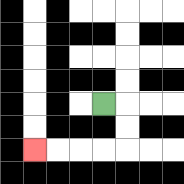{'start': '[4, 4]', 'end': '[1, 6]', 'path_directions': 'R,D,D,L,L,L,L', 'path_coordinates': '[[4, 4], [5, 4], [5, 5], [5, 6], [4, 6], [3, 6], [2, 6], [1, 6]]'}